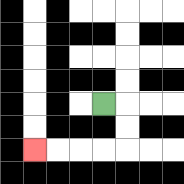{'start': '[4, 4]', 'end': '[1, 6]', 'path_directions': 'R,D,D,L,L,L,L', 'path_coordinates': '[[4, 4], [5, 4], [5, 5], [5, 6], [4, 6], [3, 6], [2, 6], [1, 6]]'}